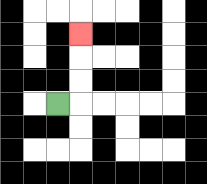{'start': '[2, 4]', 'end': '[3, 1]', 'path_directions': 'R,U,U,U', 'path_coordinates': '[[2, 4], [3, 4], [3, 3], [3, 2], [3, 1]]'}